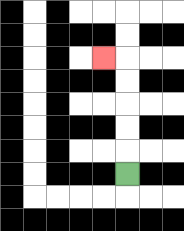{'start': '[5, 7]', 'end': '[4, 2]', 'path_directions': 'U,U,U,U,U,L', 'path_coordinates': '[[5, 7], [5, 6], [5, 5], [5, 4], [5, 3], [5, 2], [4, 2]]'}